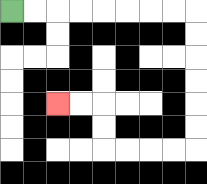{'start': '[0, 0]', 'end': '[2, 4]', 'path_directions': 'R,R,R,R,R,R,R,R,D,D,D,D,D,D,L,L,L,L,U,U,L,L', 'path_coordinates': '[[0, 0], [1, 0], [2, 0], [3, 0], [4, 0], [5, 0], [6, 0], [7, 0], [8, 0], [8, 1], [8, 2], [8, 3], [8, 4], [8, 5], [8, 6], [7, 6], [6, 6], [5, 6], [4, 6], [4, 5], [4, 4], [3, 4], [2, 4]]'}